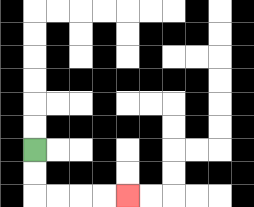{'start': '[1, 6]', 'end': '[5, 8]', 'path_directions': 'D,D,R,R,R,R', 'path_coordinates': '[[1, 6], [1, 7], [1, 8], [2, 8], [3, 8], [4, 8], [5, 8]]'}